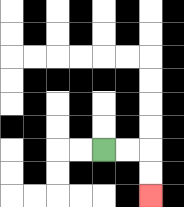{'start': '[4, 6]', 'end': '[6, 8]', 'path_directions': 'R,R,D,D', 'path_coordinates': '[[4, 6], [5, 6], [6, 6], [6, 7], [6, 8]]'}